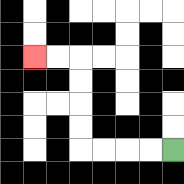{'start': '[7, 6]', 'end': '[1, 2]', 'path_directions': 'L,L,L,L,U,U,U,U,L,L', 'path_coordinates': '[[7, 6], [6, 6], [5, 6], [4, 6], [3, 6], [3, 5], [3, 4], [3, 3], [3, 2], [2, 2], [1, 2]]'}